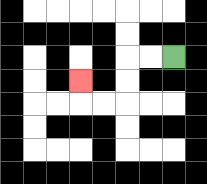{'start': '[7, 2]', 'end': '[3, 3]', 'path_directions': 'L,L,D,D,L,L,U', 'path_coordinates': '[[7, 2], [6, 2], [5, 2], [5, 3], [5, 4], [4, 4], [3, 4], [3, 3]]'}